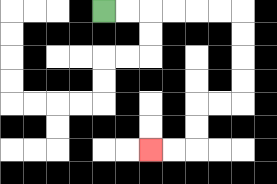{'start': '[4, 0]', 'end': '[6, 6]', 'path_directions': 'R,R,R,R,R,R,D,D,D,D,L,L,D,D,L,L', 'path_coordinates': '[[4, 0], [5, 0], [6, 0], [7, 0], [8, 0], [9, 0], [10, 0], [10, 1], [10, 2], [10, 3], [10, 4], [9, 4], [8, 4], [8, 5], [8, 6], [7, 6], [6, 6]]'}